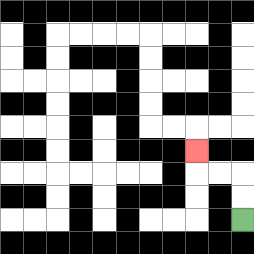{'start': '[10, 9]', 'end': '[8, 6]', 'path_directions': 'U,U,L,L,U', 'path_coordinates': '[[10, 9], [10, 8], [10, 7], [9, 7], [8, 7], [8, 6]]'}